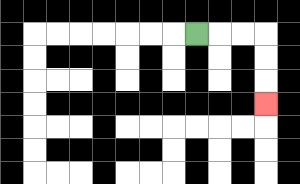{'start': '[8, 1]', 'end': '[11, 4]', 'path_directions': 'R,R,R,D,D,D', 'path_coordinates': '[[8, 1], [9, 1], [10, 1], [11, 1], [11, 2], [11, 3], [11, 4]]'}